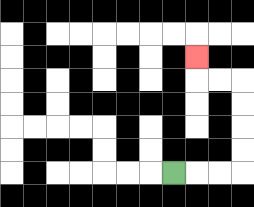{'start': '[7, 7]', 'end': '[8, 2]', 'path_directions': 'R,R,R,U,U,U,U,L,L,U', 'path_coordinates': '[[7, 7], [8, 7], [9, 7], [10, 7], [10, 6], [10, 5], [10, 4], [10, 3], [9, 3], [8, 3], [8, 2]]'}